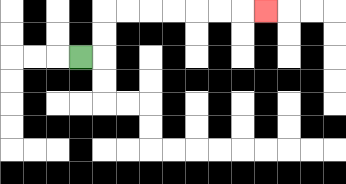{'start': '[3, 2]', 'end': '[11, 0]', 'path_directions': 'R,U,U,R,R,R,R,R,R,R', 'path_coordinates': '[[3, 2], [4, 2], [4, 1], [4, 0], [5, 0], [6, 0], [7, 0], [8, 0], [9, 0], [10, 0], [11, 0]]'}